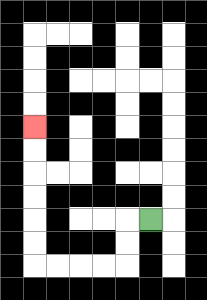{'start': '[6, 9]', 'end': '[1, 5]', 'path_directions': 'L,D,D,L,L,L,L,U,U,U,U,U,U', 'path_coordinates': '[[6, 9], [5, 9], [5, 10], [5, 11], [4, 11], [3, 11], [2, 11], [1, 11], [1, 10], [1, 9], [1, 8], [1, 7], [1, 6], [1, 5]]'}